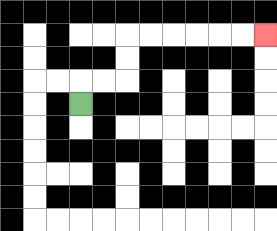{'start': '[3, 4]', 'end': '[11, 1]', 'path_directions': 'U,R,R,U,U,R,R,R,R,R,R', 'path_coordinates': '[[3, 4], [3, 3], [4, 3], [5, 3], [5, 2], [5, 1], [6, 1], [7, 1], [8, 1], [9, 1], [10, 1], [11, 1]]'}